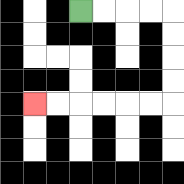{'start': '[3, 0]', 'end': '[1, 4]', 'path_directions': 'R,R,R,R,D,D,D,D,L,L,L,L,L,L', 'path_coordinates': '[[3, 0], [4, 0], [5, 0], [6, 0], [7, 0], [7, 1], [7, 2], [7, 3], [7, 4], [6, 4], [5, 4], [4, 4], [3, 4], [2, 4], [1, 4]]'}